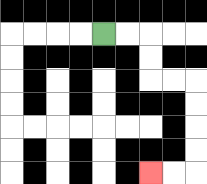{'start': '[4, 1]', 'end': '[6, 7]', 'path_directions': 'R,R,D,D,R,R,D,D,D,D,L,L', 'path_coordinates': '[[4, 1], [5, 1], [6, 1], [6, 2], [6, 3], [7, 3], [8, 3], [8, 4], [8, 5], [8, 6], [8, 7], [7, 7], [6, 7]]'}